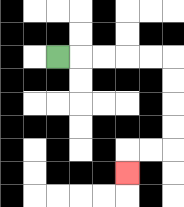{'start': '[2, 2]', 'end': '[5, 7]', 'path_directions': 'R,R,R,R,R,D,D,D,D,L,L,D', 'path_coordinates': '[[2, 2], [3, 2], [4, 2], [5, 2], [6, 2], [7, 2], [7, 3], [7, 4], [7, 5], [7, 6], [6, 6], [5, 6], [5, 7]]'}